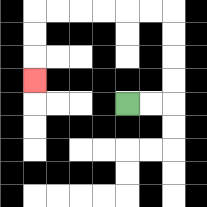{'start': '[5, 4]', 'end': '[1, 3]', 'path_directions': 'R,R,U,U,U,U,L,L,L,L,L,L,D,D,D', 'path_coordinates': '[[5, 4], [6, 4], [7, 4], [7, 3], [7, 2], [7, 1], [7, 0], [6, 0], [5, 0], [4, 0], [3, 0], [2, 0], [1, 0], [1, 1], [1, 2], [1, 3]]'}